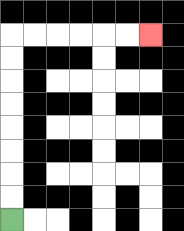{'start': '[0, 9]', 'end': '[6, 1]', 'path_directions': 'U,U,U,U,U,U,U,U,R,R,R,R,R,R', 'path_coordinates': '[[0, 9], [0, 8], [0, 7], [0, 6], [0, 5], [0, 4], [0, 3], [0, 2], [0, 1], [1, 1], [2, 1], [3, 1], [4, 1], [5, 1], [6, 1]]'}